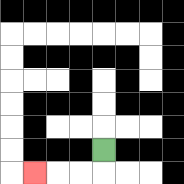{'start': '[4, 6]', 'end': '[1, 7]', 'path_directions': 'D,L,L,L', 'path_coordinates': '[[4, 6], [4, 7], [3, 7], [2, 7], [1, 7]]'}